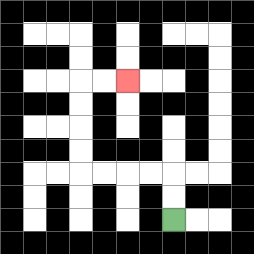{'start': '[7, 9]', 'end': '[5, 3]', 'path_directions': 'U,U,L,L,L,L,U,U,U,U,R,R', 'path_coordinates': '[[7, 9], [7, 8], [7, 7], [6, 7], [5, 7], [4, 7], [3, 7], [3, 6], [3, 5], [3, 4], [3, 3], [4, 3], [5, 3]]'}